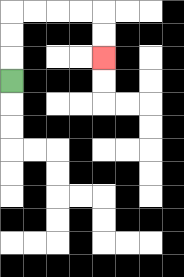{'start': '[0, 3]', 'end': '[4, 2]', 'path_directions': 'U,U,U,R,R,R,R,D,D', 'path_coordinates': '[[0, 3], [0, 2], [0, 1], [0, 0], [1, 0], [2, 0], [3, 0], [4, 0], [4, 1], [4, 2]]'}